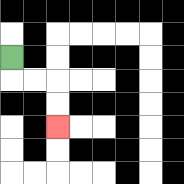{'start': '[0, 2]', 'end': '[2, 5]', 'path_directions': 'D,R,R,D,D', 'path_coordinates': '[[0, 2], [0, 3], [1, 3], [2, 3], [2, 4], [2, 5]]'}